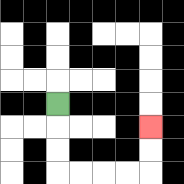{'start': '[2, 4]', 'end': '[6, 5]', 'path_directions': 'D,D,D,R,R,R,R,U,U', 'path_coordinates': '[[2, 4], [2, 5], [2, 6], [2, 7], [3, 7], [4, 7], [5, 7], [6, 7], [6, 6], [6, 5]]'}